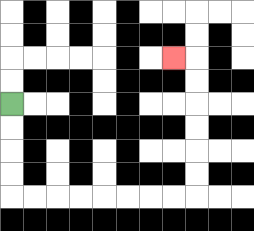{'start': '[0, 4]', 'end': '[7, 2]', 'path_directions': 'D,D,D,D,R,R,R,R,R,R,R,R,U,U,U,U,U,U,L', 'path_coordinates': '[[0, 4], [0, 5], [0, 6], [0, 7], [0, 8], [1, 8], [2, 8], [3, 8], [4, 8], [5, 8], [6, 8], [7, 8], [8, 8], [8, 7], [8, 6], [8, 5], [8, 4], [8, 3], [8, 2], [7, 2]]'}